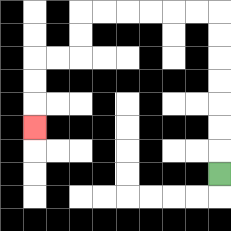{'start': '[9, 7]', 'end': '[1, 5]', 'path_directions': 'U,U,U,U,U,U,U,L,L,L,L,L,L,D,D,L,L,D,D,D', 'path_coordinates': '[[9, 7], [9, 6], [9, 5], [9, 4], [9, 3], [9, 2], [9, 1], [9, 0], [8, 0], [7, 0], [6, 0], [5, 0], [4, 0], [3, 0], [3, 1], [3, 2], [2, 2], [1, 2], [1, 3], [1, 4], [1, 5]]'}